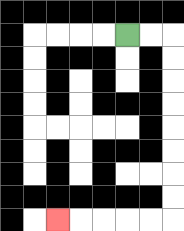{'start': '[5, 1]', 'end': '[2, 9]', 'path_directions': 'R,R,D,D,D,D,D,D,D,D,L,L,L,L,L', 'path_coordinates': '[[5, 1], [6, 1], [7, 1], [7, 2], [7, 3], [7, 4], [7, 5], [7, 6], [7, 7], [7, 8], [7, 9], [6, 9], [5, 9], [4, 9], [3, 9], [2, 9]]'}